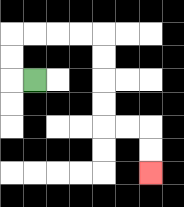{'start': '[1, 3]', 'end': '[6, 7]', 'path_directions': 'L,U,U,R,R,R,R,D,D,D,D,R,R,D,D', 'path_coordinates': '[[1, 3], [0, 3], [0, 2], [0, 1], [1, 1], [2, 1], [3, 1], [4, 1], [4, 2], [4, 3], [4, 4], [4, 5], [5, 5], [6, 5], [6, 6], [6, 7]]'}